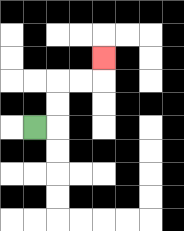{'start': '[1, 5]', 'end': '[4, 2]', 'path_directions': 'R,U,U,R,R,U', 'path_coordinates': '[[1, 5], [2, 5], [2, 4], [2, 3], [3, 3], [4, 3], [4, 2]]'}